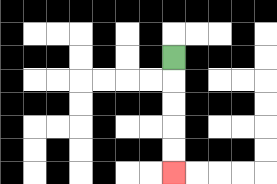{'start': '[7, 2]', 'end': '[7, 7]', 'path_directions': 'D,D,D,D,D', 'path_coordinates': '[[7, 2], [7, 3], [7, 4], [7, 5], [7, 6], [7, 7]]'}